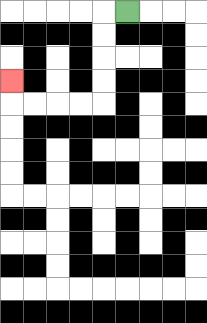{'start': '[5, 0]', 'end': '[0, 3]', 'path_directions': 'L,D,D,D,D,L,L,L,L,U', 'path_coordinates': '[[5, 0], [4, 0], [4, 1], [4, 2], [4, 3], [4, 4], [3, 4], [2, 4], [1, 4], [0, 4], [0, 3]]'}